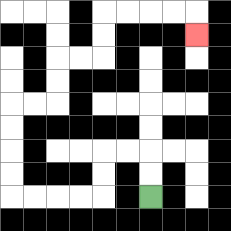{'start': '[6, 8]', 'end': '[8, 1]', 'path_directions': 'U,U,L,L,D,D,L,L,L,L,U,U,U,U,R,R,U,U,R,R,U,U,R,R,R,R,D', 'path_coordinates': '[[6, 8], [6, 7], [6, 6], [5, 6], [4, 6], [4, 7], [4, 8], [3, 8], [2, 8], [1, 8], [0, 8], [0, 7], [0, 6], [0, 5], [0, 4], [1, 4], [2, 4], [2, 3], [2, 2], [3, 2], [4, 2], [4, 1], [4, 0], [5, 0], [6, 0], [7, 0], [8, 0], [8, 1]]'}